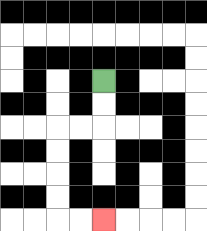{'start': '[4, 3]', 'end': '[4, 9]', 'path_directions': 'D,D,L,L,D,D,D,D,R,R', 'path_coordinates': '[[4, 3], [4, 4], [4, 5], [3, 5], [2, 5], [2, 6], [2, 7], [2, 8], [2, 9], [3, 9], [4, 9]]'}